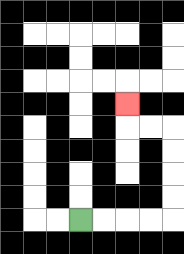{'start': '[3, 9]', 'end': '[5, 4]', 'path_directions': 'R,R,R,R,U,U,U,U,L,L,U', 'path_coordinates': '[[3, 9], [4, 9], [5, 9], [6, 9], [7, 9], [7, 8], [7, 7], [7, 6], [7, 5], [6, 5], [5, 5], [5, 4]]'}